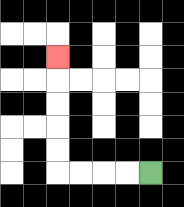{'start': '[6, 7]', 'end': '[2, 2]', 'path_directions': 'L,L,L,L,U,U,U,U,U', 'path_coordinates': '[[6, 7], [5, 7], [4, 7], [3, 7], [2, 7], [2, 6], [2, 5], [2, 4], [2, 3], [2, 2]]'}